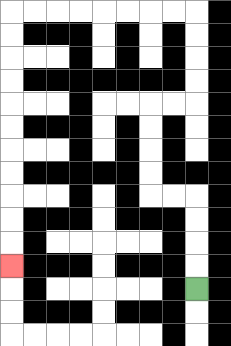{'start': '[8, 12]', 'end': '[0, 11]', 'path_directions': 'U,U,U,U,L,L,U,U,U,U,R,R,U,U,U,U,L,L,L,L,L,L,L,L,D,D,D,D,D,D,D,D,D,D,D', 'path_coordinates': '[[8, 12], [8, 11], [8, 10], [8, 9], [8, 8], [7, 8], [6, 8], [6, 7], [6, 6], [6, 5], [6, 4], [7, 4], [8, 4], [8, 3], [8, 2], [8, 1], [8, 0], [7, 0], [6, 0], [5, 0], [4, 0], [3, 0], [2, 0], [1, 0], [0, 0], [0, 1], [0, 2], [0, 3], [0, 4], [0, 5], [0, 6], [0, 7], [0, 8], [0, 9], [0, 10], [0, 11]]'}